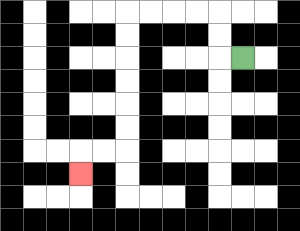{'start': '[10, 2]', 'end': '[3, 7]', 'path_directions': 'L,U,U,L,L,L,L,D,D,D,D,D,D,L,L,D', 'path_coordinates': '[[10, 2], [9, 2], [9, 1], [9, 0], [8, 0], [7, 0], [6, 0], [5, 0], [5, 1], [5, 2], [5, 3], [5, 4], [5, 5], [5, 6], [4, 6], [3, 6], [3, 7]]'}